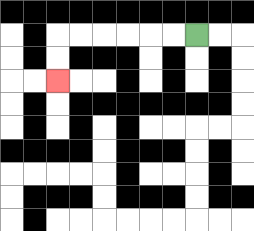{'start': '[8, 1]', 'end': '[2, 3]', 'path_directions': 'L,L,L,L,L,L,D,D', 'path_coordinates': '[[8, 1], [7, 1], [6, 1], [5, 1], [4, 1], [3, 1], [2, 1], [2, 2], [2, 3]]'}